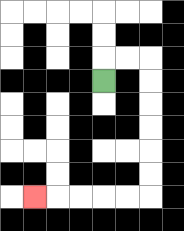{'start': '[4, 3]', 'end': '[1, 8]', 'path_directions': 'U,R,R,D,D,D,D,D,D,L,L,L,L,L', 'path_coordinates': '[[4, 3], [4, 2], [5, 2], [6, 2], [6, 3], [6, 4], [6, 5], [6, 6], [6, 7], [6, 8], [5, 8], [4, 8], [3, 8], [2, 8], [1, 8]]'}